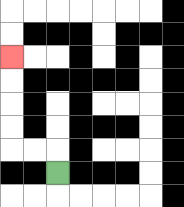{'start': '[2, 7]', 'end': '[0, 2]', 'path_directions': 'U,L,L,U,U,U,U', 'path_coordinates': '[[2, 7], [2, 6], [1, 6], [0, 6], [0, 5], [0, 4], [0, 3], [0, 2]]'}